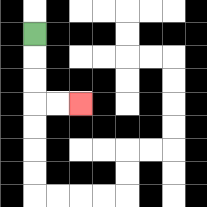{'start': '[1, 1]', 'end': '[3, 4]', 'path_directions': 'D,D,D,R,R', 'path_coordinates': '[[1, 1], [1, 2], [1, 3], [1, 4], [2, 4], [3, 4]]'}